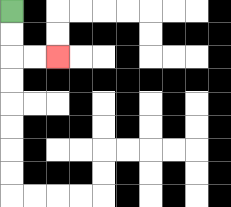{'start': '[0, 0]', 'end': '[2, 2]', 'path_directions': 'D,D,R,R', 'path_coordinates': '[[0, 0], [0, 1], [0, 2], [1, 2], [2, 2]]'}